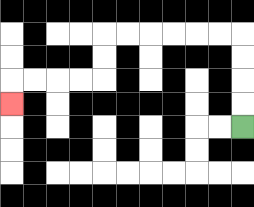{'start': '[10, 5]', 'end': '[0, 4]', 'path_directions': 'U,U,U,U,L,L,L,L,L,L,D,D,L,L,L,L,D', 'path_coordinates': '[[10, 5], [10, 4], [10, 3], [10, 2], [10, 1], [9, 1], [8, 1], [7, 1], [6, 1], [5, 1], [4, 1], [4, 2], [4, 3], [3, 3], [2, 3], [1, 3], [0, 3], [0, 4]]'}